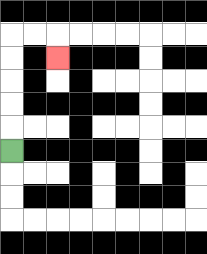{'start': '[0, 6]', 'end': '[2, 2]', 'path_directions': 'U,U,U,U,U,R,R,D', 'path_coordinates': '[[0, 6], [0, 5], [0, 4], [0, 3], [0, 2], [0, 1], [1, 1], [2, 1], [2, 2]]'}